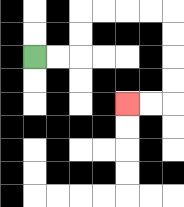{'start': '[1, 2]', 'end': '[5, 4]', 'path_directions': 'R,R,U,U,R,R,R,R,D,D,D,D,L,L', 'path_coordinates': '[[1, 2], [2, 2], [3, 2], [3, 1], [3, 0], [4, 0], [5, 0], [6, 0], [7, 0], [7, 1], [7, 2], [7, 3], [7, 4], [6, 4], [5, 4]]'}